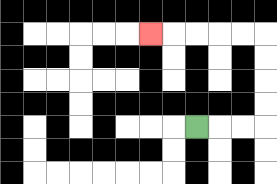{'start': '[8, 5]', 'end': '[6, 1]', 'path_directions': 'R,R,R,U,U,U,U,L,L,L,L,L', 'path_coordinates': '[[8, 5], [9, 5], [10, 5], [11, 5], [11, 4], [11, 3], [11, 2], [11, 1], [10, 1], [9, 1], [8, 1], [7, 1], [6, 1]]'}